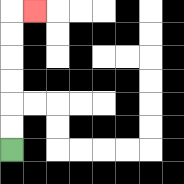{'start': '[0, 6]', 'end': '[1, 0]', 'path_directions': 'U,U,U,U,U,U,R', 'path_coordinates': '[[0, 6], [0, 5], [0, 4], [0, 3], [0, 2], [0, 1], [0, 0], [1, 0]]'}